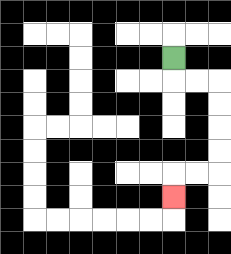{'start': '[7, 2]', 'end': '[7, 8]', 'path_directions': 'D,R,R,D,D,D,D,L,L,D', 'path_coordinates': '[[7, 2], [7, 3], [8, 3], [9, 3], [9, 4], [9, 5], [9, 6], [9, 7], [8, 7], [7, 7], [7, 8]]'}